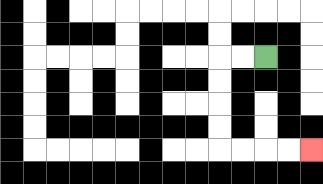{'start': '[11, 2]', 'end': '[13, 6]', 'path_directions': 'L,L,D,D,D,D,R,R,R,R', 'path_coordinates': '[[11, 2], [10, 2], [9, 2], [9, 3], [9, 4], [9, 5], [9, 6], [10, 6], [11, 6], [12, 6], [13, 6]]'}